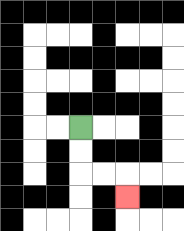{'start': '[3, 5]', 'end': '[5, 8]', 'path_directions': 'D,D,R,R,D', 'path_coordinates': '[[3, 5], [3, 6], [3, 7], [4, 7], [5, 7], [5, 8]]'}